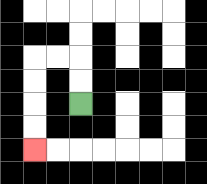{'start': '[3, 4]', 'end': '[1, 6]', 'path_directions': 'U,U,L,L,D,D,D,D', 'path_coordinates': '[[3, 4], [3, 3], [3, 2], [2, 2], [1, 2], [1, 3], [1, 4], [1, 5], [1, 6]]'}